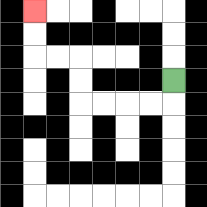{'start': '[7, 3]', 'end': '[1, 0]', 'path_directions': 'D,L,L,L,L,U,U,L,L,U,U', 'path_coordinates': '[[7, 3], [7, 4], [6, 4], [5, 4], [4, 4], [3, 4], [3, 3], [3, 2], [2, 2], [1, 2], [1, 1], [1, 0]]'}